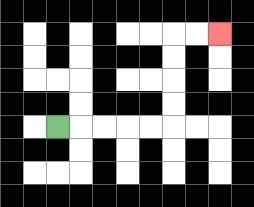{'start': '[2, 5]', 'end': '[9, 1]', 'path_directions': 'R,R,R,R,R,U,U,U,U,R,R', 'path_coordinates': '[[2, 5], [3, 5], [4, 5], [5, 5], [6, 5], [7, 5], [7, 4], [7, 3], [7, 2], [7, 1], [8, 1], [9, 1]]'}